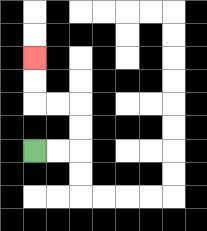{'start': '[1, 6]', 'end': '[1, 2]', 'path_directions': 'R,R,U,U,L,L,U,U', 'path_coordinates': '[[1, 6], [2, 6], [3, 6], [3, 5], [3, 4], [2, 4], [1, 4], [1, 3], [1, 2]]'}